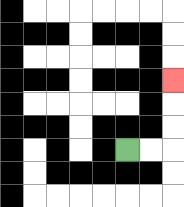{'start': '[5, 6]', 'end': '[7, 3]', 'path_directions': 'R,R,U,U,U', 'path_coordinates': '[[5, 6], [6, 6], [7, 6], [7, 5], [7, 4], [7, 3]]'}